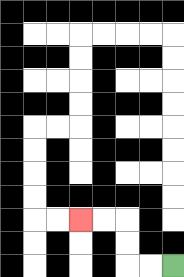{'start': '[7, 11]', 'end': '[3, 9]', 'path_directions': 'L,L,U,U,L,L', 'path_coordinates': '[[7, 11], [6, 11], [5, 11], [5, 10], [5, 9], [4, 9], [3, 9]]'}